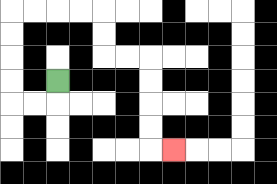{'start': '[2, 3]', 'end': '[7, 6]', 'path_directions': 'D,L,L,U,U,U,U,R,R,R,R,D,D,R,R,D,D,D,D,R', 'path_coordinates': '[[2, 3], [2, 4], [1, 4], [0, 4], [0, 3], [0, 2], [0, 1], [0, 0], [1, 0], [2, 0], [3, 0], [4, 0], [4, 1], [4, 2], [5, 2], [6, 2], [6, 3], [6, 4], [6, 5], [6, 6], [7, 6]]'}